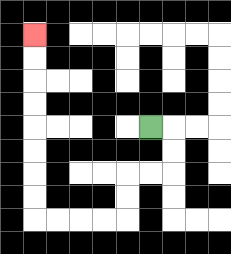{'start': '[6, 5]', 'end': '[1, 1]', 'path_directions': 'R,D,D,L,L,D,D,L,L,L,L,U,U,U,U,U,U,U,U', 'path_coordinates': '[[6, 5], [7, 5], [7, 6], [7, 7], [6, 7], [5, 7], [5, 8], [5, 9], [4, 9], [3, 9], [2, 9], [1, 9], [1, 8], [1, 7], [1, 6], [1, 5], [1, 4], [1, 3], [1, 2], [1, 1]]'}